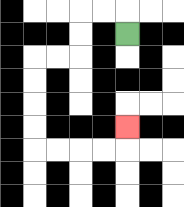{'start': '[5, 1]', 'end': '[5, 5]', 'path_directions': 'U,L,L,D,D,L,L,D,D,D,D,R,R,R,R,U', 'path_coordinates': '[[5, 1], [5, 0], [4, 0], [3, 0], [3, 1], [3, 2], [2, 2], [1, 2], [1, 3], [1, 4], [1, 5], [1, 6], [2, 6], [3, 6], [4, 6], [5, 6], [5, 5]]'}